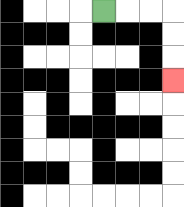{'start': '[4, 0]', 'end': '[7, 3]', 'path_directions': 'R,R,R,D,D,D', 'path_coordinates': '[[4, 0], [5, 0], [6, 0], [7, 0], [7, 1], [7, 2], [7, 3]]'}